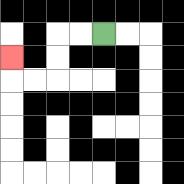{'start': '[4, 1]', 'end': '[0, 2]', 'path_directions': 'L,L,D,D,L,L,U', 'path_coordinates': '[[4, 1], [3, 1], [2, 1], [2, 2], [2, 3], [1, 3], [0, 3], [0, 2]]'}